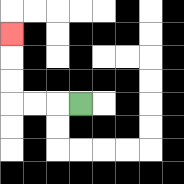{'start': '[3, 4]', 'end': '[0, 1]', 'path_directions': 'L,L,L,U,U,U', 'path_coordinates': '[[3, 4], [2, 4], [1, 4], [0, 4], [0, 3], [0, 2], [0, 1]]'}